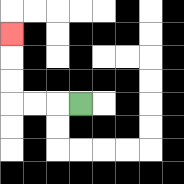{'start': '[3, 4]', 'end': '[0, 1]', 'path_directions': 'L,L,L,U,U,U', 'path_coordinates': '[[3, 4], [2, 4], [1, 4], [0, 4], [0, 3], [0, 2], [0, 1]]'}